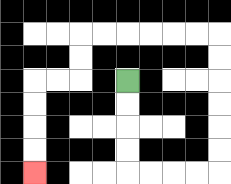{'start': '[5, 3]', 'end': '[1, 7]', 'path_directions': 'D,D,D,D,R,R,R,R,U,U,U,U,U,U,L,L,L,L,L,L,D,D,L,L,D,D,D,D', 'path_coordinates': '[[5, 3], [5, 4], [5, 5], [5, 6], [5, 7], [6, 7], [7, 7], [8, 7], [9, 7], [9, 6], [9, 5], [9, 4], [9, 3], [9, 2], [9, 1], [8, 1], [7, 1], [6, 1], [5, 1], [4, 1], [3, 1], [3, 2], [3, 3], [2, 3], [1, 3], [1, 4], [1, 5], [1, 6], [1, 7]]'}